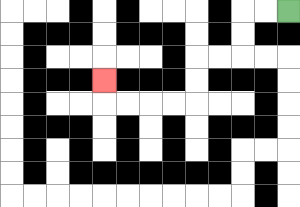{'start': '[12, 0]', 'end': '[4, 3]', 'path_directions': 'L,L,D,D,L,L,D,D,L,L,L,L,U', 'path_coordinates': '[[12, 0], [11, 0], [10, 0], [10, 1], [10, 2], [9, 2], [8, 2], [8, 3], [8, 4], [7, 4], [6, 4], [5, 4], [4, 4], [4, 3]]'}